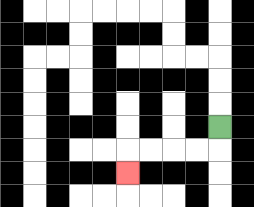{'start': '[9, 5]', 'end': '[5, 7]', 'path_directions': 'D,L,L,L,L,D', 'path_coordinates': '[[9, 5], [9, 6], [8, 6], [7, 6], [6, 6], [5, 6], [5, 7]]'}